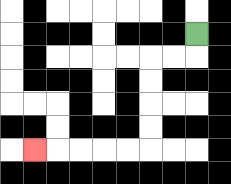{'start': '[8, 1]', 'end': '[1, 6]', 'path_directions': 'D,L,L,D,D,D,D,L,L,L,L,L', 'path_coordinates': '[[8, 1], [8, 2], [7, 2], [6, 2], [6, 3], [6, 4], [6, 5], [6, 6], [5, 6], [4, 6], [3, 6], [2, 6], [1, 6]]'}